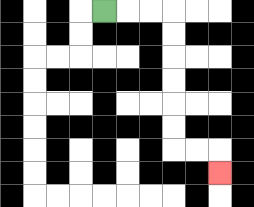{'start': '[4, 0]', 'end': '[9, 7]', 'path_directions': 'R,R,R,D,D,D,D,D,D,R,R,D', 'path_coordinates': '[[4, 0], [5, 0], [6, 0], [7, 0], [7, 1], [7, 2], [7, 3], [7, 4], [7, 5], [7, 6], [8, 6], [9, 6], [9, 7]]'}